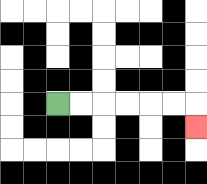{'start': '[2, 4]', 'end': '[8, 5]', 'path_directions': 'R,R,R,R,R,R,D', 'path_coordinates': '[[2, 4], [3, 4], [4, 4], [5, 4], [6, 4], [7, 4], [8, 4], [8, 5]]'}